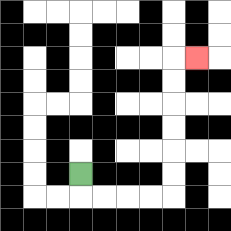{'start': '[3, 7]', 'end': '[8, 2]', 'path_directions': 'D,R,R,R,R,U,U,U,U,U,U,R', 'path_coordinates': '[[3, 7], [3, 8], [4, 8], [5, 8], [6, 8], [7, 8], [7, 7], [7, 6], [7, 5], [7, 4], [7, 3], [7, 2], [8, 2]]'}